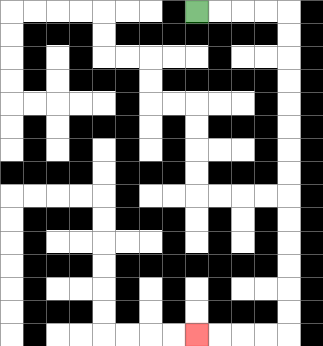{'start': '[8, 0]', 'end': '[8, 14]', 'path_directions': 'R,R,R,R,D,D,D,D,D,D,D,D,D,D,D,D,D,D,L,L,L,L', 'path_coordinates': '[[8, 0], [9, 0], [10, 0], [11, 0], [12, 0], [12, 1], [12, 2], [12, 3], [12, 4], [12, 5], [12, 6], [12, 7], [12, 8], [12, 9], [12, 10], [12, 11], [12, 12], [12, 13], [12, 14], [11, 14], [10, 14], [9, 14], [8, 14]]'}